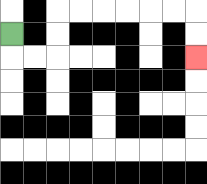{'start': '[0, 1]', 'end': '[8, 2]', 'path_directions': 'D,R,R,U,U,R,R,R,R,R,R,D,D', 'path_coordinates': '[[0, 1], [0, 2], [1, 2], [2, 2], [2, 1], [2, 0], [3, 0], [4, 0], [5, 0], [6, 0], [7, 0], [8, 0], [8, 1], [8, 2]]'}